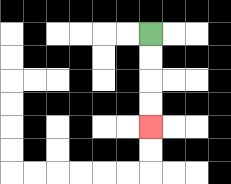{'start': '[6, 1]', 'end': '[6, 5]', 'path_directions': 'D,D,D,D', 'path_coordinates': '[[6, 1], [6, 2], [6, 3], [6, 4], [6, 5]]'}